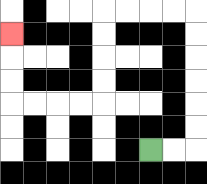{'start': '[6, 6]', 'end': '[0, 1]', 'path_directions': 'R,R,U,U,U,U,U,U,L,L,L,L,D,D,D,D,L,L,L,L,U,U,U', 'path_coordinates': '[[6, 6], [7, 6], [8, 6], [8, 5], [8, 4], [8, 3], [8, 2], [8, 1], [8, 0], [7, 0], [6, 0], [5, 0], [4, 0], [4, 1], [4, 2], [4, 3], [4, 4], [3, 4], [2, 4], [1, 4], [0, 4], [0, 3], [0, 2], [0, 1]]'}